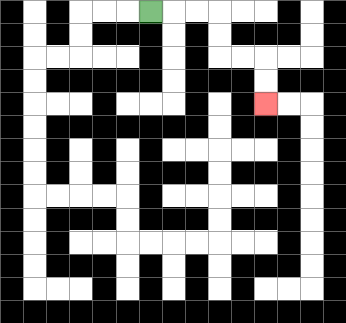{'start': '[6, 0]', 'end': '[11, 4]', 'path_directions': 'R,R,R,D,D,R,R,D,D', 'path_coordinates': '[[6, 0], [7, 0], [8, 0], [9, 0], [9, 1], [9, 2], [10, 2], [11, 2], [11, 3], [11, 4]]'}